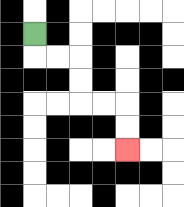{'start': '[1, 1]', 'end': '[5, 6]', 'path_directions': 'D,R,R,D,D,R,R,D,D', 'path_coordinates': '[[1, 1], [1, 2], [2, 2], [3, 2], [3, 3], [3, 4], [4, 4], [5, 4], [5, 5], [5, 6]]'}